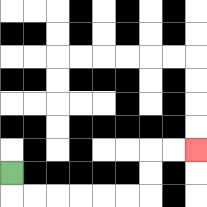{'start': '[0, 7]', 'end': '[8, 6]', 'path_directions': 'D,R,R,R,R,R,R,U,U,R,R', 'path_coordinates': '[[0, 7], [0, 8], [1, 8], [2, 8], [3, 8], [4, 8], [5, 8], [6, 8], [6, 7], [6, 6], [7, 6], [8, 6]]'}